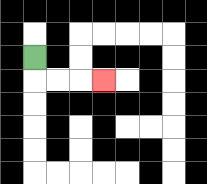{'start': '[1, 2]', 'end': '[4, 3]', 'path_directions': 'D,R,R,R', 'path_coordinates': '[[1, 2], [1, 3], [2, 3], [3, 3], [4, 3]]'}